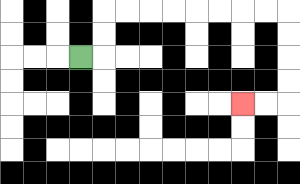{'start': '[3, 2]', 'end': '[10, 4]', 'path_directions': 'R,U,U,R,R,R,R,R,R,R,R,D,D,D,D,L,L', 'path_coordinates': '[[3, 2], [4, 2], [4, 1], [4, 0], [5, 0], [6, 0], [7, 0], [8, 0], [9, 0], [10, 0], [11, 0], [12, 0], [12, 1], [12, 2], [12, 3], [12, 4], [11, 4], [10, 4]]'}